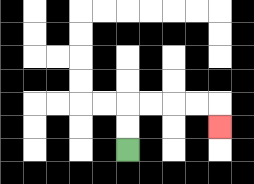{'start': '[5, 6]', 'end': '[9, 5]', 'path_directions': 'U,U,R,R,R,R,D', 'path_coordinates': '[[5, 6], [5, 5], [5, 4], [6, 4], [7, 4], [8, 4], [9, 4], [9, 5]]'}